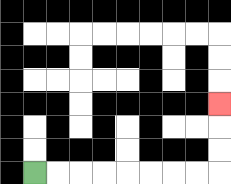{'start': '[1, 7]', 'end': '[9, 4]', 'path_directions': 'R,R,R,R,R,R,R,R,U,U,U', 'path_coordinates': '[[1, 7], [2, 7], [3, 7], [4, 7], [5, 7], [6, 7], [7, 7], [8, 7], [9, 7], [9, 6], [9, 5], [9, 4]]'}